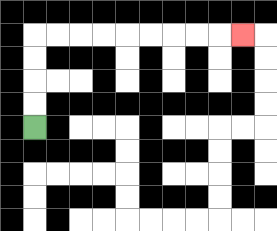{'start': '[1, 5]', 'end': '[10, 1]', 'path_directions': 'U,U,U,U,R,R,R,R,R,R,R,R,R', 'path_coordinates': '[[1, 5], [1, 4], [1, 3], [1, 2], [1, 1], [2, 1], [3, 1], [4, 1], [5, 1], [6, 1], [7, 1], [8, 1], [9, 1], [10, 1]]'}